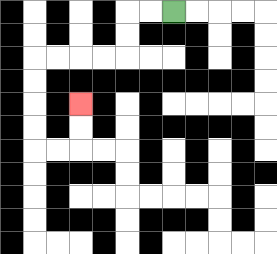{'start': '[7, 0]', 'end': '[3, 4]', 'path_directions': 'L,L,D,D,L,L,L,L,D,D,D,D,R,R,U,U', 'path_coordinates': '[[7, 0], [6, 0], [5, 0], [5, 1], [5, 2], [4, 2], [3, 2], [2, 2], [1, 2], [1, 3], [1, 4], [1, 5], [1, 6], [2, 6], [3, 6], [3, 5], [3, 4]]'}